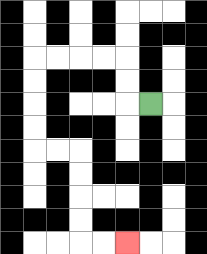{'start': '[6, 4]', 'end': '[5, 10]', 'path_directions': 'L,U,U,L,L,L,L,D,D,D,D,R,R,D,D,D,D,R,R', 'path_coordinates': '[[6, 4], [5, 4], [5, 3], [5, 2], [4, 2], [3, 2], [2, 2], [1, 2], [1, 3], [1, 4], [1, 5], [1, 6], [2, 6], [3, 6], [3, 7], [3, 8], [3, 9], [3, 10], [4, 10], [5, 10]]'}